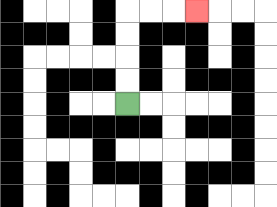{'start': '[5, 4]', 'end': '[8, 0]', 'path_directions': 'U,U,U,U,R,R,R', 'path_coordinates': '[[5, 4], [5, 3], [5, 2], [5, 1], [5, 0], [6, 0], [7, 0], [8, 0]]'}